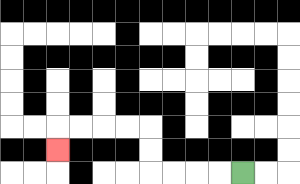{'start': '[10, 7]', 'end': '[2, 6]', 'path_directions': 'L,L,L,L,U,U,L,L,L,L,D', 'path_coordinates': '[[10, 7], [9, 7], [8, 7], [7, 7], [6, 7], [6, 6], [6, 5], [5, 5], [4, 5], [3, 5], [2, 5], [2, 6]]'}